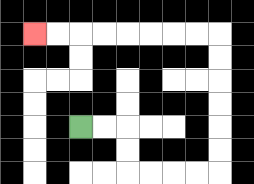{'start': '[3, 5]', 'end': '[1, 1]', 'path_directions': 'R,R,D,D,R,R,R,R,U,U,U,U,U,U,L,L,L,L,L,L,L,L', 'path_coordinates': '[[3, 5], [4, 5], [5, 5], [5, 6], [5, 7], [6, 7], [7, 7], [8, 7], [9, 7], [9, 6], [9, 5], [9, 4], [9, 3], [9, 2], [9, 1], [8, 1], [7, 1], [6, 1], [5, 1], [4, 1], [3, 1], [2, 1], [1, 1]]'}